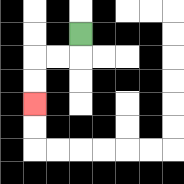{'start': '[3, 1]', 'end': '[1, 4]', 'path_directions': 'D,L,L,D,D', 'path_coordinates': '[[3, 1], [3, 2], [2, 2], [1, 2], [1, 3], [1, 4]]'}